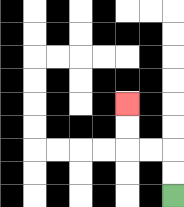{'start': '[7, 8]', 'end': '[5, 4]', 'path_directions': 'U,U,L,L,U,U', 'path_coordinates': '[[7, 8], [7, 7], [7, 6], [6, 6], [5, 6], [5, 5], [5, 4]]'}